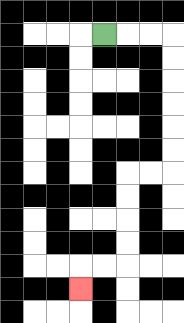{'start': '[4, 1]', 'end': '[3, 12]', 'path_directions': 'R,R,R,D,D,D,D,D,D,L,L,D,D,D,D,L,L,D', 'path_coordinates': '[[4, 1], [5, 1], [6, 1], [7, 1], [7, 2], [7, 3], [7, 4], [7, 5], [7, 6], [7, 7], [6, 7], [5, 7], [5, 8], [5, 9], [5, 10], [5, 11], [4, 11], [3, 11], [3, 12]]'}